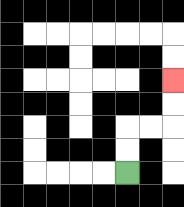{'start': '[5, 7]', 'end': '[7, 3]', 'path_directions': 'U,U,R,R,U,U', 'path_coordinates': '[[5, 7], [5, 6], [5, 5], [6, 5], [7, 5], [7, 4], [7, 3]]'}